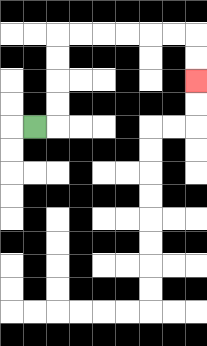{'start': '[1, 5]', 'end': '[8, 3]', 'path_directions': 'R,U,U,U,U,R,R,R,R,R,R,D,D', 'path_coordinates': '[[1, 5], [2, 5], [2, 4], [2, 3], [2, 2], [2, 1], [3, 1], [4, 1], [5, 1], [6, 1], [7, 1], [8, 1], [8, 2], [8, 3]]'}